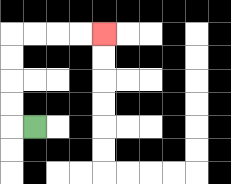{'start': '[1, 5]', 'end': '[4, 1]', 'path_directions': 'L,U,U,U,U,R,R,R,R', 'path_coordinates': '[[1, 5], [0, 5], [0, 4], [0, 3], [0, 2], [0, 1], [1, 1], [2, 1], [3, 1], [4, 1]]'}